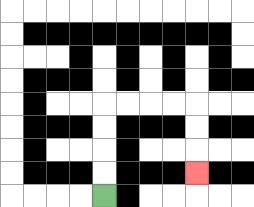{'start': '[4, 8]', 'end': '[8, 7]', 'path_directions': 'U,U,U,U,R,R,R,R,D,D,D', 'path_coordinates': '[[4, 8], [4, 7], [4, 6], [4, 5], [4, 4], [5, 4], [6, 4], [7, 4], [8, 4], [8, 5], [8, 6], [8, 7]]'}